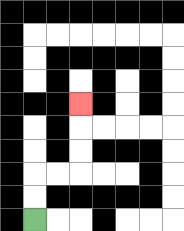{'start': '[1, 9]', 'end': '[3, 4]', 'path_directions': 'U,U,R,R,U,U,U', 'path_coordinates': '[[1, 9], [1, 8], [1, 7], [2, 7], [3, 7], [3, 6], [3, 5], [3, 4]]'}